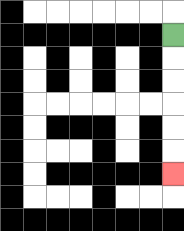{'start': '[7, 1]', 'end': '[7, 7]', 'path_directions': 'D,D,D,D,D,D', 'path_coordinates': '[[7, 1], [7, 2], [7, 3], [7, 4], [7, 5], [7, 6], [7, 7]]'}